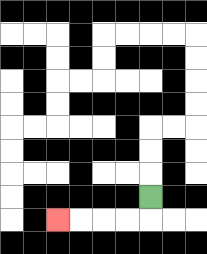{'start': '[6, 8]', 'end': '[2, 9]', 'path_directions': 'D,L,L,L,L', 'path_coordinates': '[[6, 8], [6, 9], [5, 9], [4, 9], [3, 9], [2, 9]]'}